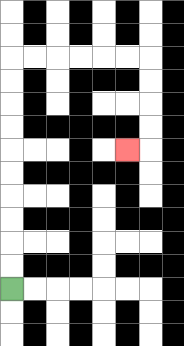{'start': '[0, 12]', 'end': '[5, 6]', 'path_directions': 'U,U,U,U,U,U,U,U,U,U,R,R,R,R,R,R,D,D,D,D,L', 'path_coordinates': '[[0, 12], [0, 11], [0, 10], [0, 9], [0, 8], [0, 7], [0, 6], [0, 5], [0, 4], [0, 3], [0, 2], [1, 2], [2, 2], [3, 2], [4, 2], [5, 2], [6, 2], [6, 3], [6, 4], [6, 5], [6, 6], [5, 6]]'}